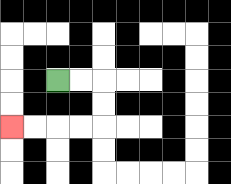{'start': '[2, 3]', 'end': '[0, 5]', 'path_directions': 'R,R,D,D,L,L,L,L', 'path_coordinates': '[[2, 3], [3, 3], [4, 3], [4, 4], [4, 5], [3, 5], [2, 5], [1, 5], [0, 5]]'}